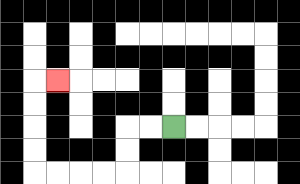{'start': '[7, 5]', 'end': '[2, 3]', 'path_directions': 'L,L,D,D,L,L,L,L,U,U,U,U,R', 'path_coordinates': '[[7, 5], [6, 5], [5, 5], [5, 6], [5, 7], [4, 7], [3, 7], [2, 7], [1, 7], [1, 6], [1, 5], [1, 4], [1, 3], [2, 3]]'}